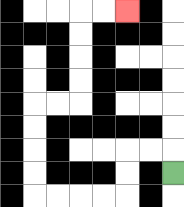{'start': '[7, 7]', 'end': '[5, 0]', 'path_directions': 'U,L,L,D,D,L,L,L,L,U,U,U,U,R,R,U,U,U,U,R,R', 'path_coordinates': '[[7, 7], [7, 6], [6, 6], [5, 6], [5, 7], [5, 8], [4, 8], [3, 8], [2, 8], [1, 8], [1, 7], [1, 6], [1, 5], [1, 4], [2, 4], [3, 4], [3, 3], [3, 2], [3, 1], [3, 0], [4, 0], [5, 0]]'}